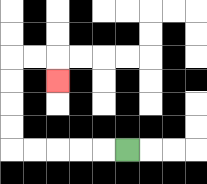{'start': '[5, 6]', 'end': '[2, 3]', 'path_directions': 'L,L,L,L,L,U,U,U,U,R,R,D', 'path_coordinates': '[[5, 6], [4, 6], [3, 6], [2, 6], [1, 6], [0, 6], [0, 5], [0, 4], [0, 3], [0, 2], [1, 2], [2, 2], [2, 3]]'}